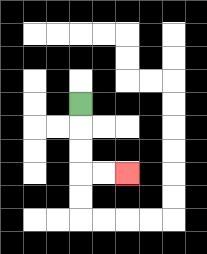{'start': '[3, 4]', 'end': '[5, 7]', 'path_directions': 'D,D,D,R,R', 'path_coordinates': '[[3, 4], [3, 5], [3, 6], [3, 7], [4, 7], [5, 7]]'}